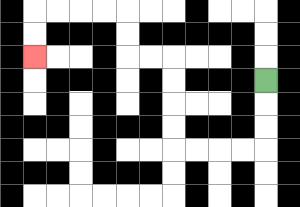{'start': '[11, 3]', 'end': '[1, 2]', 'path_directions': 'D,D,D,L,L,L,L,U,U,U,U,L,L,U,U,L,L,L,L,D,D', 'path_coordinates': '[[11, 3], [11, 4], [11, 5], [11, 6], [10, 6], [9, 6], [8, 6], [7, 6], [7, 5], [7, 4], [7, 3], [7, 2], [6, 2], [5, 2], [5, 1], [5, 0], [4, 0], [3, 0], [2, 0], [1, 0], [1, 1], [1, 2]]'}